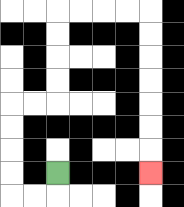{'start': '[2, 7]', 'end': '[6, 7]', 'path_directions': 'D,L,L,U,U,U,U,R,R,U,U,U,U,R,R,R,R,D,D,D,D,D,D,D', 'path_coordinates': '[[2, 7], [2, 8], [1, 8], [0, 8], [0, 7], [0, 6], [0, 5], [0, 4], [1, 4], [2, 4], [2, 3], [2, 2], [2, 1], [2, 0], [3, 0], [4, 0], [5, 0], [6, 0], [6, 1], [6, 2], [6, 3], [6, 4], [6, 5], [6, 6], [6, 7]]'}